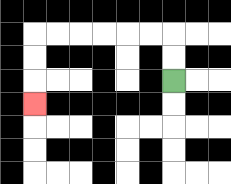{'start': '[7, 3]', 'end': '[1, 4]', 'path_directions': 'U,U,L,L,L,L,L,L,D,D,D', 'path_coordinates': '[[7, 3], [7, 2], [7, 1], [6, 1], [5, 1], [4, 1], [3, 1], [2, 1], [1, 1], [1, 2], [1, 3], [1, 4]]'}